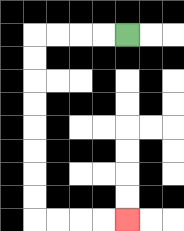{'start': '[5, 1]', 'end': '[5, 9]', 'path_directions': 'L,L,L,L,D,D,D,D,D,D,D,D,R,R,R,R', 'path_coordinates': '[[5, 1], [4, 1], [3, 1], [2, 1], [1, 1], [1, 2], [1, 3], [1, 4], [1, 5], [1, 6], [1, 7], [1, 8], [1, 9], [2, 9], [3, 9], [4, 9], [5, 9]]'}